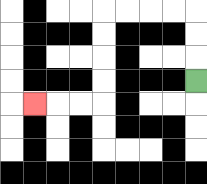{'start': '[8, 3]', 'end': '[1, 4]', 'path_directions': 'U,U,U,L,L,L,L,D,D,D,D,L,L,L', 'path_coordinates': '[[8, 3], [8, 2], [8, 1], [8, 0], [7, 0], [6, 0], [5, 0], [4, 0], [4, 1], [4, 2], [4, 3], [4, 4], [3, 4], [2, 4], [1, 4]]'}